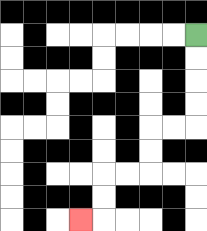{'start': '[8, 1]', 'end': '[3, 9]', 'path_directions': 'D,D,D,D,L,L,D,D,L,L,D,D,L', 'path_coordinates': '[[8, 1], [8, 2], [8, 3], [8, 4], [8, 5], [7, 5], [6, 5], [6, 6], [6, 7], [5, 7], [4, 7], [4, 8], [4, 9], [3, 9]]'}